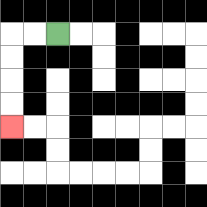{'start': '[2, 1]', 'end': '[0, 5]', 'path_directions': 'L,L,D,D,D,D', 'path_coordinates': '[[2, 1], [1, 1], [0, 1], [0, 2], [0, 3], [0, 4], [0, 5]]'}